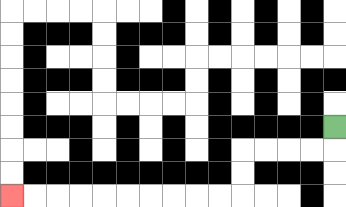{'start': '[14, 5]', 'end': '[0, 8]', 'path_directions': 'D,L,L,L,L,D,D,L,L,L,L,L,L,L,L,L,L', 'path_coordinates': '[[14, 5], [14, 6], [13, 6], [12, 6], [11, 6], [10, 6], [10, 7], [10, 8], [9, 8], [8, 8], [7, 8], [6, 8], [5, 8], [4, 8], [3, 8], [2, 8], [1, 8], [0, 8]]'}